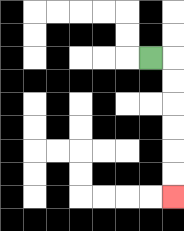{'start': '[6, 2]', 'end': '[7, 8]', 'path_directions': 'R,D,D,D,D,D,D', 'path_coordinates': '[[6, 2], [7, 2], [7, 3], [7, 4], [7, 5], [7, 6], [7, 7], [7, 8]]'}